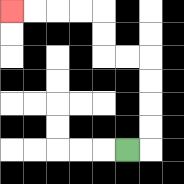{'start': '[5, 6]', 'end': '[0, 0]', 'path_directions': 'R,U,U,U,U,L,L,U,U,L,L,L,L', 'path_coordinates': '[[5, 6], [6, 6], [6, 5], [6, 4], [6, 3], [6, 2], [5, 2], [4, 2], [4, 1], [4, 0], [3, 0], [2, 0], [1, 0], [0, 0]]'}